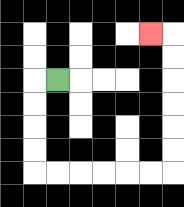{'start': '[2, 3]', 'end': '[6, 1]', 'path_directions': 'L,D,D,D,D,R,R,R,R,R,R,U,U,U,U,U,U,L', 'path_coordinates': '[[2, 3], [1, 3], [1, 4], [1, 5], [1, 6], [1, 7], [2, 7], [3, 7], [4, 7], [5, 7], [6, 7], [7, 7], [7, 6], [7, 5], [7, 4], [7, 3], [7, 2], [7, 1], [6, 1]]'}